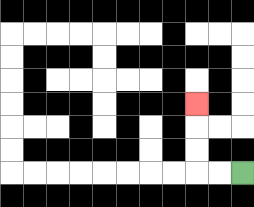{'start': '[10, 7]', 'end': '[8, 4]', 'path_directions': 'L,L,U,U,U', 'path_coordinates': '[[10, 7], [9, 7], [8, 7], [8, 6], [8, 5], [8, 4]]'}